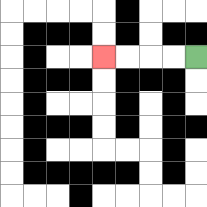{'start': '[8, 2]', 'end': '[4, 2]', 'path_directions': 'L,L,L,L', 'path_coordinates': '[[8, 2], [7, 2], [6, 2], [5, 2], [4, 2]]'}